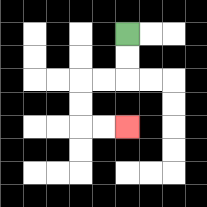{'start': '[5, 1]', 'end': '[5, 5]', 'path_directions': 'D,D,L,L,D,D,R,R', 'path_coordinates': '[[5, 1], [5, 2], [5, 3], [4, 3], [3, 3], [3, 4], [3, 5], [4, 5], [5, 5]]'}